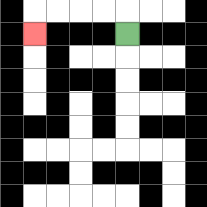{'start': '[5, 1]', 'end': '[1, 1]', 'path_directions': 'U,L,L,L,L,D', 'path_coordinates': '[[5, 1], [5, 0], [4, 0], [3, 0], [2, 0], [1, 0], [1, 1]]'}